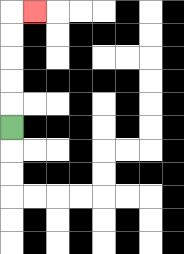{'start': '[0, 5]', 'end': '[1, 0]', 'path_directions': 'U,U,U,U,U,R', 'path_coordinates': '[[0, 5], [0, 4], [0, 3], [0, 2], [0, 1], [0, 0], [1, 0]]'}